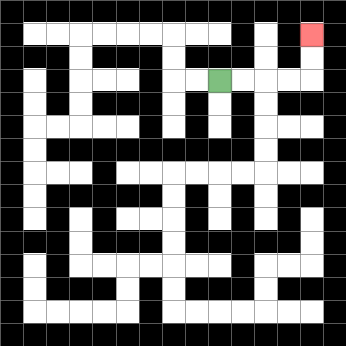{'start': '[9, 3]', 'end': '[13, 1]', 'path_directions': 'R,R,R,R,U,U', 'path_coordinates': '[[9, 3], [10, 3], [11, 3], [12, 3], [13, 3], [13, 2], [13, 1]]'}